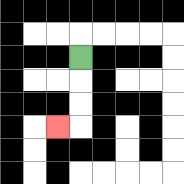{'start': '[3, 2]', 'end': '[2, 5]', 'path_directions': 'D,D,D,L', 'path_coordinates': '[[3, 2], [3, 3], [3, 4], [3, 5], [2, 5]]'}